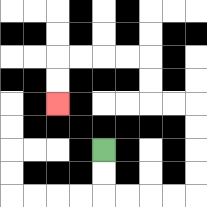{'start': '[4, 6]', 'end': '[2, 4]', 'path_directions': 'D,D,R,R,R,R,U,U,U,U,L,L,U,U,L,L,L,L,D,D', 'path_coordinates': '[[4, 6], [4, 7], [4, 8], [5, 8], [6, 8], [7, 8], [8, 8], [8, 7], [8, 6], [8, 5], [8, 4], [7, 4], [6, 4], [6, 3], [6, 2], [5, 2], [4, 2], [3, 2], [2, 2], [2, 3], [2, 4]]'}